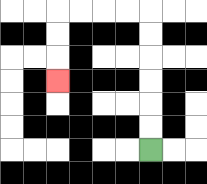{'start': '[6, 6]', 'end': '[2, 3]', 'path_directions': 'U,U,U,U,U,U,L,L,L,L,D,D,D', 'path_coordinates': '[[6, 6], [6, 5], [6, 4], [6, 3], [6, 2], [6, 1], [6, 0], [5, 0], [4, 0], [3, 0], [2, 0], [2, 1], [2, 2], [2, 3]]'}